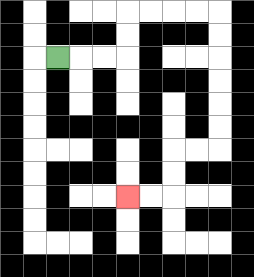{'start': '[2, 2]', 'end': '[5, 8]', 'path_directions': 'R,R,R,U,U,R,R,R,R,D,D,D,D,D,D,L,L,D,D,L,L', 'path_coordinates': '[[2, 2], [3, 2], [4, 2], [5, 2], [5, 1], [5, 0], [6, 0], [7, 0], [8, 0], [9, 0], [9, 1], [9, 2], [9, 3], [9, 4], [9, 5], [9, 6], [8, 6], [7, 6], [7, 7], [7, 8], [6, 8], [5, 8]]'}